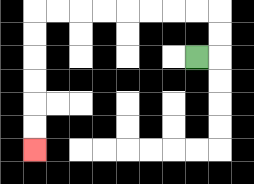{'start': '[8, 2]', 'end': '[1, 6]', 'path_directions': 'R,U,U,L,L,L,L,L,L,L,L,D,D,D,D,D,D', 'path_coordinates': '[[8, 2], [9, 2], [9, 1], [9, 0], [8, 0], [7, 0], [6, 0], [5, 0], [4, 0], [3, 0], [2, 0], [1, 0], [1, 1], [1, 2], [1, 3], [1, 4], [1, 5], [1, 6]]'}